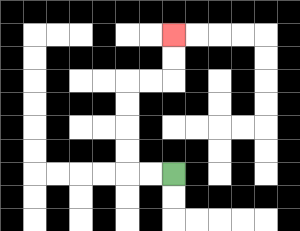{'start': '[7, 7]', 'end': '[7, 1]', 'path_directions': 'L,L,U,U,U,U,R,R,U,U', 'path_coordinates': '[[7, 7], [6, 7], [5, 7], [5, 6], [5, 5], [5, 4], [5, 3], [6, 3], [7, 3], [7, 2], [7, 1]]'}